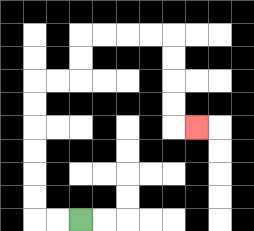{'start': '[3, 9]', 'end': '[8, 5]', 'path_directions': 'L,L,U,U,U,U,U,U,R,R,U,U,R,R,R,R,D,D,D,D,R', 'path_coordinates': '[[3, 9], [2, 9], [1, 9], [1, 8], [1, 7], [1, 6], [1, 5], [1, 4], [1, 3], [2, 3], [3, 3], [3, 2], [3, 1], [4, 1], [5, 1], [6, 1], [7, 1], [7, 2], [7, 3], [7, 4], [7, 5], [8, 5]]'}